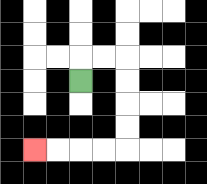{'start': '[3, 3]', 'end': '[1, 6]', 'path_directions': 'U,R,R,D,D,D,D,L,L,L,L', 'path_coordinates': '[[3, 3], [3, 2], [4, 2], [5, 2], [5, 3], [5, 4], [5, 5], [5, 6], [4, 6], [3, 6], [2, 6], [1, 6]]'}